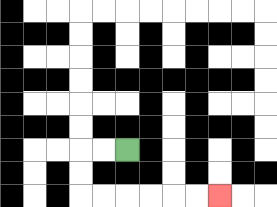{'start': '[5, 6]', 'end': '[9, 8]', 'path_directions': 'L,L,D,D,R,R,R,R,R,R', 'path_coordinates': '[[5, 6], [4, 6], [3, 6], [3, 7], [3, 8], [4, 8], [5, 8], [6, 8], [7, 8], [8, 8], [9, 8]]'}